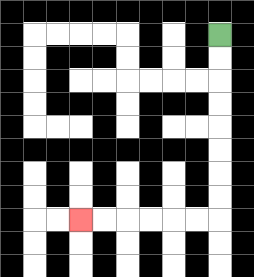{'start': '[9, 1]', 'end': '[3, 9]', 'path_directions': 'D,D,D,D,D,D,D,D,L,L,L,L,L,L', 'path_coordinates': '[[9, 1], [9, 2], [9, 3], [9, 4], [9, 5], [9, 6], [9, 7], [9, 8], [9, 9], [8, 9], [7, 9], [6, 9], [5, 9], [4, 9], [3, 9]]'}